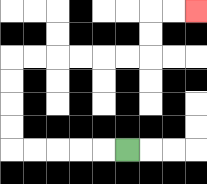{'start': '[5, 6]', 'end': '[8, 0]', 'path_directions': 'L,L,L,L,L,U,U,U,U,R,R,R,R,R,R,U,U,R,R', 'path_coordinates': '[[5, 6], [4, 6], [3, 6], [2, 6], [1, 6], [0, 6], [0, 5], [0, 4], [0, 3], [0, 2], [1, 2], [2, 2], [3, 2], [4, 2], [5, 2], [6, 2], [6, 1], [6, 0], [7, 0], [8, 0]]'}